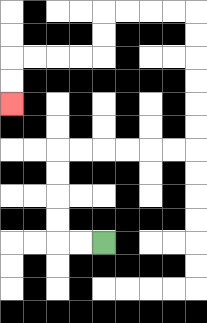{'start': '[4, 10]', 'end': '[0, 4]', 'path_directions': 'L,L,U,U,U,U,R,R,R,R,R,R,U,U,U,U,U,U,L,L,L,L,D,D,L,L,L,L,D,D', 'path_coordinates': '[[4, 10], [3, 10], [2, 10], [2, 9], [2, 8], [2, 7], [2, 6], [3, 6], [4, 6], [5, 6], [6, 6], [7, 6], [8, 6], [8, 5], [8, 4], [8, 3], [8, 2], [8, 1], [8, 0], [7, 0], [6, 0], [5, 0], [4, 0], [4, 1], [4, 2], [3, 2], [2, 2], [1, 2], [0, 2], [0, 3], [0, 4]]'}